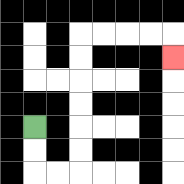{'start': '[1, 5]', 'end': '[7, 2]', 'path_directions': 'D,D,R,R,U,U,U,U,U,U,R,R,R,R,D', 'path_coordinates': '[[1, 5], [1, 6], [1, 7], [2, 7], [3, 7], [3, 6], [3, 5], [3, 4], [3, 3], [3, 2], [3, 1], [4, 1], [5, 1], [6, 1], [7, 1], [7, 2]]'}